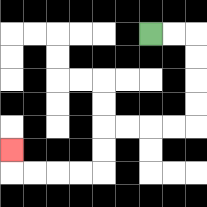{'start': '[6, 1]', 'end': '[0, 6]', 'path_directions': 'R,R,D,D,D,D,L,L,L,L,D,D,L,L,L,L,U', 'path_coordinates': '[[6, 1], [7, 1], [8, 1], [8, 2], [8, 3], [8, 4], [8, 5], [7, 5], [6, 5], [5, 5], [4, 5], [4, 6], [4, 7], [3, 7], [2, 7], [1, 7], [0, 7], [0, 6]]'}